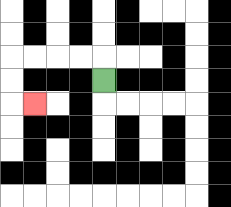{'start': '[4, 3]', 'end': '[1, 4]', 'path_directions': 'U,L,L,L,L,D,D,R', 'path_coordinates': '[[4, 3], [4, 2], [3, 2], [2, 2], [1, 2], [0, 2], [0, 3], [0, 4], [1, 4]]'}